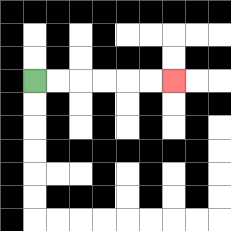{'start': '[1, 3]', 'end': '[7, 3]', 'path_directions': 'R,R,R,R,R,R', 'path_coordinates': '[[1, 3], [2, 3], [3, 3], [4, 3], [5, 3], [6, 3], [7, 3]]'}